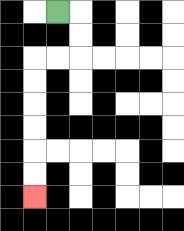{'start': '[2, 0]', 'end': '[1, 8]', 'path_directions': 'R,D,D,L,L,D,D,D,D,D,D', 'path_coordinates': '[[2, 0], [3, 0], [3, 1], [3, 2], [2, 2], [1, 2], [1, 3], [1, 4], [1, 5], [1, 6], [1, 7], [1, 8]]'}